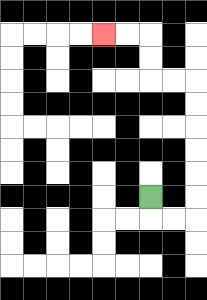{'start': '[6, 8]', 'end': '[4, 1]', 'path_directions': 'D,R,R,U,U,U,U,U,U,L,L,U,U,L,L', 'path_coordinates': '[[6, 8], [6, 9], [7, 9], [8, 9], [8, 8], [8, 7], [8, 6], [8, 5], [8, 4], [8, 3], [7, 3], [6, 3], [6, 2], [6, 1], [5, 1], [4, 1]]'}